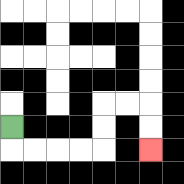{'start': '[0, 5]', 'end': '[6, 6]', 'path_directions': 'D,R,R,R,R,U,U,R,R,D,D', 'path_coordinates': '[[0, 5], [0, 6], [1, 6], [2, 6], [3, 6], [4, 6], [4, 5], [4, 4], [5, 4], [6, 4], [6, 5], [6, 6]]'}